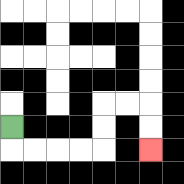{'start': '[0, 5]', 'end': '[6, 6]', 'path_directions': 'D,R,R,R,R,U,U,R,R,D,D', 'path_coordinates': '[[0, 5], [0, 6], [1, 6], [2, 6], [3, 6], [4, 6], [4, 5], [4, 4], [5, 4], [6, 4], [6, 5], [6, 6]]'}